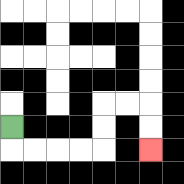{'start': '[0, 5]', 'end': '[6, 6]', 'path_directions': 'D,R,R,R,R,U,U,R,R,D,D', 'path_coordinates': '[[0, 5], [0, 6], [1, 6], [2, 6], [3, 6], [4, 6], [4, 5], [4, 4], [5, 4], [6, 4], [6, 5], [6, 6]]'}